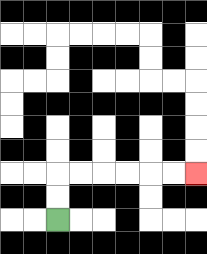{'start': '[2, 9]', 'end': '[8, 7]', 'path_directions': 'U,U,R,R,R,R,R,R', 'path_coordinates': '[[2, 9], [2, 8], [2, 7], [3, 7], [4, 7], [5, 7], [6, 7], [7, 7], [8, 7]]'}